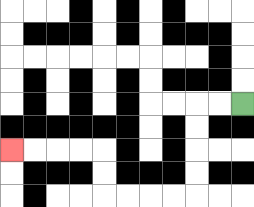{'start': '[10, 4]', 'end': '[0, 6]', 'path_directions': 'L,L,D,D,D,D,L,L,L,L,U,U,L,L,L,L', 'path_coordinates': '[[10, 4], [9, 4], [8, 4], [8, 5], [8, 6], [8, 7], [8, 8], [7, 8], [6, 8], [5, 8], [4, 8], [4, 7], [4, 6], [3, 6], [2, 6], [1, 6], [0, 6]]'}